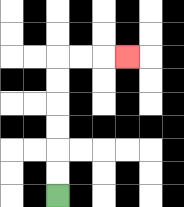{'start': '[2, 8]', 'end': '[5, 2]', 'path_directions': 'U,U,U,U,U,U,R,R,R', 'path_coordinates': '[[2, 8], [2, 7], [2, 6], [2, 5], [2, 4], [2, 3], [2, 2], [3, 2], [4, 2], [5, 2]]'}